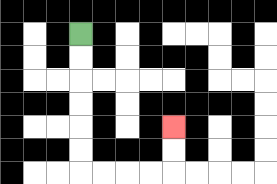{'start': '[3, 1]', 'end': '[7, 5]', 'path_directions': 'D,D,D,D,D,D,R,R,R,R,U,U', 'path_coordinates': '[[3, 1], [3, 2], [3, 3], [3, 4], [3, 5], [3, 6], [3, 7], [4, 7], [5, 7], [6, 7], [7, 7], [7, 6], [7, 5]]'}